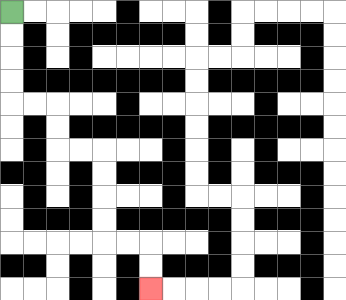{'start': '[0, 0]', 'end': '[6, 12]', 'path_directions': 'D,D,D,D,R,R,D,D,R,R,D,D,D,D,R,R,D,D', 'path_coordinates': '[[0, 0], [0, 1], [0, 2], [0, 3], [0, 4], [1, 4], [2, 4], [2, 5], [2, 6], [3, 6], [4, 6], [4, 7], [4, 8], [4, 9], [4, 10], [5, 10], [6, 10], [6, 11], [6, 12]]'}